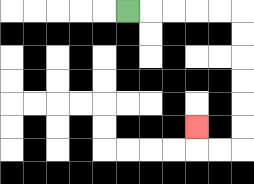{'start': '[5, 0]', 'end': '[8, 5]', 'path_directions': 'R,R,R,R,R,D,D,D,D,D,D,L,L,U', 'path_coordinates': '[[5, 0], [6, 0], [7, 0], [8, 0], [9, 0], [10, 0], [10, 1], [10, 2], [10, 3], [10, 4], [10, 5], [10, 6], [9, 6], [8, 6], [8, 5]]'}